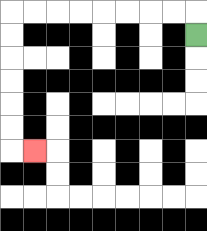{'start': '[8, 1]', 'end': '[1, 6]', 'path_directions': 'U,L,L,L,L,L,L,L,L,D,D,D,D,D,D,R', 'path_coordinates': '[[8, 1], [8, 0], [7, 0], [6, 0], [5, 0], [4, 0], [3, 0], [2, 0], [1, 0], [0, 0], [0, 1], [0, 2], [0, 3], [0, 4], [0, 5], [0, 6], [1, 6]]'}